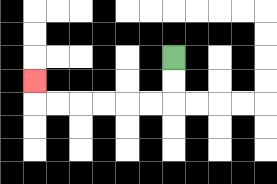{'start': '[7, 2]', 'end': '[1, 3]', 'path_directions': 'D,D,L,L,L,L,L,L,U', 'path_coordinates': '[[7, 2], [7, 3], [7, 4], [6, 4], [5, 4], [4, 4], [3, 4], [2, 4], [1, 4], [1, 3]]'}